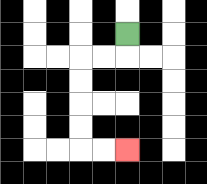{'start': '[5, 1]', 'end': '[5, 6]', 'path_directions': 'D,L,L,D,D,D,D,R,R', 'path_coordinates': '[[5, 1], [5, 2], [4, 2], [3, 2], [3, 3], [3, 4], [3, 5], [3, 6], [4, 6], [5, 6]]'}